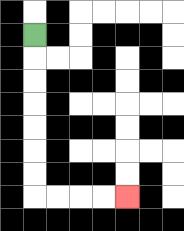{'start': '[1, 1]', 'end': '[5, 8]', 'path_directions': 'D,D,D,D,D,D,D,R,R,R,R', 'path_coordinates': '[[1, 1], [1, 2], [1, 3], [1, 4], [1, 5], [1, 6], [1, 7], [1, 8], [2, 8], [3, 8], [4, 8], [5, 8]]'}